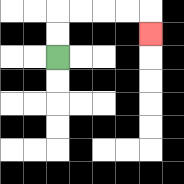{'start': '[2, 2]', 'end': '[6, 1]', 'path_directions': 'U,U,R,R,R,R,D', 'path_coordinates': '[[2, 2], [2, 1], [2, 0], [3, 0], [4, 0], [5, 0], [6, 0], [6, 1]]'}